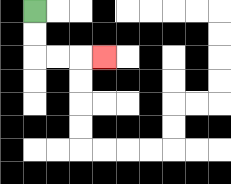{'start': '[1, 0]', 'end': '[4, 2]', 'path_directions': 'D,D,R,R,R', 'path_coordinates': '[[1, 0], [1, 1], [1, 2], [2, 2], [3, 2], [4, 2]]'}